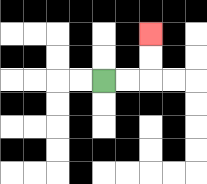{'start': '[4, 3]', 'end': '[6, 1]', 'path_directions': 'R,R,U,U', 'path_coordinates': '[[4, 3], [5, 3], [6, 3], [6, 2], [6, 1]]'}